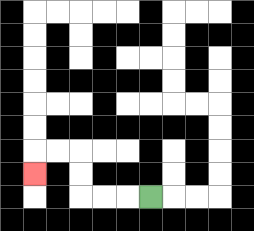{'start': '[6, 8]', 'end': '[1, 7]', 'path_directions': 'L,L,L,U,U,L,L,D', 'path_coordinates': '[[6, 8], [5, 8], [4, 8], [3, 8], [3, 7], [3, 6], [2, 6], [1, 6], [1, 7]]'}